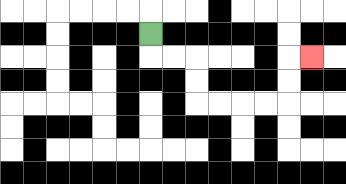{'start': '[6, 1]', 'end': '[13, 2]', 'path_directions': 'D,R,R,D,D,R,R,R,R,U,U,R', 'path_coordinates': '[[6, 1], [6, 2], [7, 2], [8, 2], [8, 3], [8, 4], [9, 4], [10, 4], [11, 4], [12, 4], [12, 3], [12, 2], [13, 2]]'}